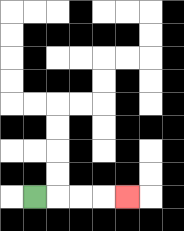{'start': '[1, 8]', 'end': '[5, 8]', 'path_directions': 'R,R,R,R', 'path_coordinates': '[[1, 8], [2, 8], [3, 8], [4, 8], [5, 8]]'}